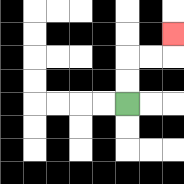{'start': '[5, 4]', 'end': '[7, 1]', 'path_directions': 'U,U,R,R,U', 'path_coordinates': '[[5, 4], [5, 3], [5, 2], [6, 2], [7, 2], [7, 1]]'}